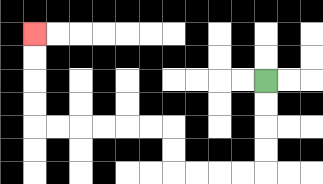{'start': '[11, 3]', 'end': '[1, 1]', 'path_directions': 'D,D,D,D,L,L,L,L,U,U,L,L,L,L,L,L,U,U,U,U', 'path_coordinates': '[[11, 3], [11, 4], [11, 5], [11, 6], [11, 7], [10, 7], [9, 7], [8, 7], [7, 7], [7, 6], [7, 5], [6, 5], [5, 5], [4, 5], [3, 5], [2, 5], [1, 5], [1, 4], [1, 3], [1, 2], [1, 1]]'}